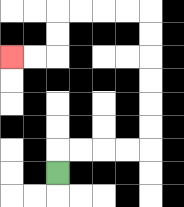{'start': '[2, 7]', 'end': '[0, 2]', 'path_directions': 'U,R,R,R,R,U,U,U,U,U,U,L,L,L,L,D,D,L,L', 'path_coordinates': '[[2, 7], [2, 6], [3, 6], [4, 6], [5, 6], [6, 6], [6, 5], [6, 4], [6, 3], [6, 2], [6, 1], [6, 0], [5, 0], [4, 0], [3, 0], [2, 0], [2, 1], [2, 2], [1, 2], [0, 2]]'}